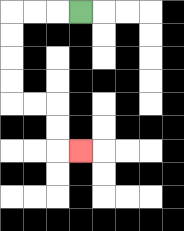{'start': '[3, 0]', 'end': '[3, 6]', 'path_directions': 'L,L,L,D,D,D,D,R,R,D,D,R', 'path_coordinates': '[[3, 0], [2, 0], [1, 0], [0, 0], [0, 1], [0, 2], [0, 3], [0, 4], [1, 4], [2, 4], [2, 5], [2, 6], [3, 6]]'}